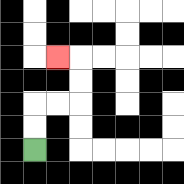{'start': '[1, 6]', 'end': '[2, 2]', 'path_directions': 'U,U,R,R,U,U,L', 'path_coordinates': '[[1, 6], [1, 5], [1, 4], [2, 4], [3, 4], [3, 3], [3, 2], [2, 2]]'}